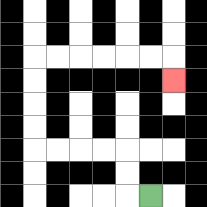{'start': '[6, 8]', 'end': '[7, 3]', 'path_directions': 'L,U,U,L,L,L,L,U,U,U,U,R,R,R,R,R,R,D', 'path_coordinates': '[[6, 8], [5, 8], [5, 7], [5, 6], [4, 6], [3, 6], [2, 6], [1, 6], [1, 5], [1, 4], [1, 3], [1, 2], [2, 2], [3, 2], [4, 2], [5, 2], [6, 2], [7, 2], [7, 3]]'}